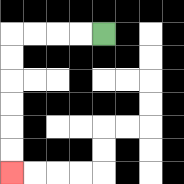{'start': '[4, 1]', 'end': '[0, 7]', 'path_directions': 'L,L,L,L,D,D,D,D,D,D', 'path_coordinates': '[[4, 1], [3, 1], [2, 1], [1, 1], [0, 1], [0, 2], [0, 3], [0, 4], [0, 5], [0, 6], [0, 7]]'}